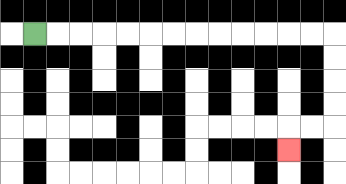{'start': '[1, 1]', 'end': '[12, 6]', 'path_directions': 'R,R,R,R,R,R,R,R,R,R,R,R,R,D,D,D,D,L,L,D', 'path_coordinates': '[[1, 1], [2, 1], [3, 1], [4, 1], [5, 1], [6, 1], [7, 1], [8, 1], [9, 1], [10, 1], [11, 1], [12, 1], [13, 1], [14, 1], [14, 2], [14, 3], [14, 4], [14, 5], [13, 5], [12, 5], [12, 6]]'}